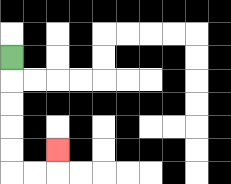{'start': '[0, 2]', 'end': '[2, 6]', 'path_directions': 'D,D,D,D,D,R,R,U', 'path_coordinates': '[[0, 2], [0, 3], [0, 4], [0, 5], [0, 6], [0, 7], [1, 7], [2, 7], [2, 6]]'}